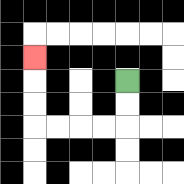{'start': '[5, 3]', 'end': '[1, 2]', 'path_directions': 'D,D,L,L,L,L,U,U,U', 'path_coordinates': '[[5, 3], [5, 4], [5, 5], [4, 5], [3, 5], [2, 5], [1, 5], [1, 4], [1, 3], [1, 2]]'}